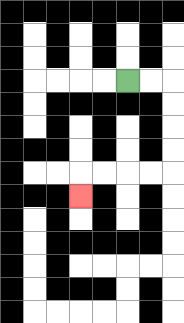{'start': '[5, 3]', 'end': '[3, 8]', 'path_directions': 'R,R,D,D,D,D,L,L,L,L,D', 'path_coordinates': '[[5, 3], [6, 3], [7, 3], [7, 4], [7, 5], [7, 6], [7, 7], [6, 7], [5, 7], [4, 7], [3, 7], [3, 8]]'}